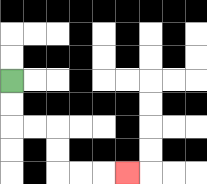{'start': '[0, 3]', 'end': '[5, 7]', 'path_directions': 'D,D,R,R,D,D,R,R,R', 'path_coordinates': '[[0, 3], [0, 4], [0, 5], [1, 5], [2, 5], [2, 6], [2, 7], [3, 7], [4, 7], [5, 7]]'}